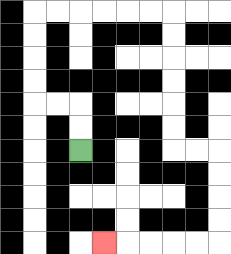{'start': '[3, 6]', 'end': '[4, 10]', 'path_directions': 'U,U,L,L,U,U,U,U,R,R,R,R,R,R,D,D,D,D,D,D,R,R,D,D,D,D,L,L,L,L,L', 'path_coordinates': '[[3, 6], [3, 5], [3, 4], [2, 4], [1, 4], [1, 3], [1, 2], [1, 1], [1, 0], [2, 0], [3, 0], [4, 0], [5, 0], [6, 0], [7, 0], [7, 1], [7, 2], [7, 3], [7, 4], [7, 5], [7, 6], [8, 6], [9, 6], [9, 7], [9, 8], [9, 9], [9, 10], [8, 10], [7, 10], [6, 10], [5, 10], [4, 10]]'}